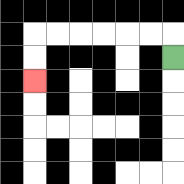{'start': '[7, 2]', 'end': '[1, 3]', 'path_directions': 'U,L,L,L,L,L,L,D,D', 'path_coordinates': '[[7, 2], [7, 1], [6, 1], [5, 1], [4, 1], [3, 1], [2, 1], [1, 1], [1, 2], [1, 3]]'}